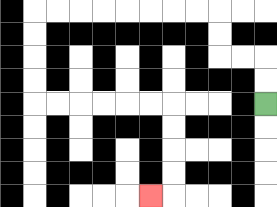{'start': '[11, 4]', 'end': '[6, 8]', 'path_directions': 'U,U,L,L,U,U,L,L,L,L,L,L,L,L,D,D,D,D,R,R,R,R,R,R,D,D,D,D,L', 'path_coordinates': '[[11, 4], [11, 3], [11, 2], [10, 2], [9, 2], [9, 1], [9, 0], [8, 0], [7, 0], [6, 0], [5, 0], [4, 0], [3, 0], [2, 0], [1, 0], [1, 1], [1, 2], [1, 3], [1, 4], [2, 4], [3, 4], [4, 4], [5, 4], [6, 4], [7, 4], [7, 5], [7, 6], [7, 7], [7, 8], [6, 8]]'}